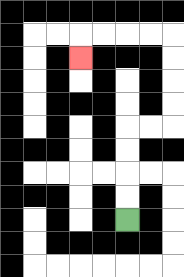{'start': '[5, 9]', 'end': '[3, 2]', 'path_directions': 'U,U,U,U,R,R,U,U,U,U,L,L,L,L,D', 'path_coordinates': '[[5, 9], [5, 8], [5, 7], [5, 6], [5, 5], [6, 5], [7, 5], [7, 4], [7, 3], [7, 2], [7, 1], [6, 1], [5, 1], [4, 1], [3, 1], [3, 2]]'}